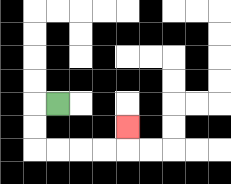{'start': '[2, 4]', 'end': '[5, 5]', 'path_directions': 'L,D,D,R,R,R,R,U', 'path_coordinates': '[[2, 4], [1, 4], [1, 5], [1, 6], [2, 6], [3, 6], [4, 6], [5, 6], [5, 5]]'}